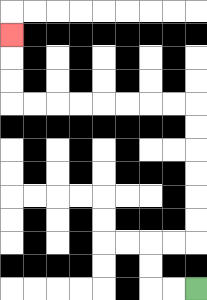{'start': '[8, 12]', 'end': '[0, 1]', 'path_directions': 'L,L,U,U,R,R,U,U,U,U,U,U,L,L,L,L,L,L,L,L,U,U,U', 'path_coordinates': '[[8, 12], [7, 12], [6, 12], [6, 11], [6, 10], [7, 10], [8, 10], [8, 9], [8, 8], [8, 7], [8, 6], [8, 5], [8, 4], [7, 4], [6, 4], [5, 4], [4, 4], [3, 4], [2, 4], [1, 4], [0, 4], [0, 3], [0, 2], [0, 1]]'}